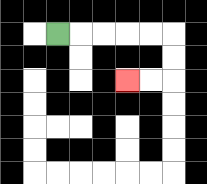{'start': '[2, 1]', 'end': '[5, 3]', 'path_directions': 'R,R,R,R,R,D,D,L,L', 'path_coordinates': '[[2, 1], [3, 1], [4, 1], [5, 1], [6, 1], [7, 1], [7, 2], [7, 3], [6, 3], [5, 3]]'}